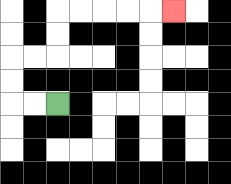{'start': '[2, 4]', 'end': '[7, 0]', 'path_directions': 'L,L,U,U,R,R,U,U,R,R,R,R,R', 'path_coordinates': '[[2, 4], [1, 4], [0, 4], [0, 3], [0, 2], [1, 2], [2, 2], [2, 1], [2, 0], [3, 0], [4, 0], [5, 0], [6, 0], [7, 0]]'}